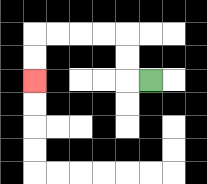{'start': '[6, 3]', 'end': '[1, 3]', 'path_directions': 'L,U,U,L,L,L,L,D,D', 'path_coordinates': '[[6, 3], [5, 3], [5, 2], [5, 1], [4, 1], [3, 1], [2, 1], [1, 1], [1, 2], [1, 3]]'}